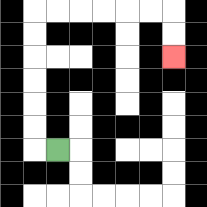{'start': '[2, 6]', 'end': '[7, 2]', 'path_directions': 'L,U,U,U,U,U,U,R,R,R,R,R,R,D,D', 'path_coordinates': '[[2, 6], [1, 6], [1, 5], [1, 4], [1, 3], [1, 2], [1, 1], [1, 0], [2, 0], [3, 0], [4, 0], [5, 0], [6, 0], [7, 0], [7, 1], [7, 2]]'}